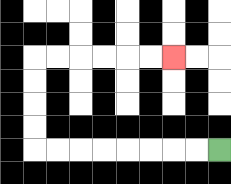{'start': '[9, 6]', 'end': '[7, 2]', 'path_directions': 'L,L,L,L,L,L,L,L,U,U,U,U,R,R,R,R,R,R', 'path_coordinates': '[[9, 6], [8, 6], [7, 6], [6, 6], [5, 6], [4, 6], [3, 6], [2, 6], [1, 6], [1, 5], [1, 4], [1, 3], [1, 2], [2, 2], [3, 2], [4, 2], [5, 2], [6, 2], [7, 2]]'}